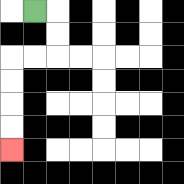{'start': '[1, 0]', 'end': '[0, 6]', 'path_directions': 'R,D,D,L,L,D,D,D,D', 'path_coordinates': '[[1, 0], [2, 0], [2, 1], [2, 2], [1, 2], [0, 2], [0, 3], [0, 4], [0, 5], [0, 6]]'}